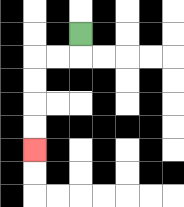{'start': '[3, 1]', 'end': '[1, 6]', 'path_directions': 'D,L,L,D,D,D,D', 'path_coordinates': '[[3, 1], [3, 2], [2, 2], [1, 2], [1, 3], [1, 4], [1, 5], [1, 6]]'}